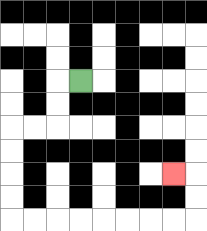{'start': '[3, 3]', 'end': '[7, 7]', 'path_directions': 'L,D,D,L,L,D,D,D,D,R,R,R,R,R,R,R,R,U,U,L', 'path_coordinates': '[[3, 3], [2, 3], [2, 4], [2, 5], [1, 5], [0, 5], [0, 6], [0, 7], [0, 8], [0, 9], [1, 9], [2, 9], [3, 9], [4, 9], [5, 9], [6, 9], [7, 9], [8, 9], [8, 8], [8, 7], [7, 7]]'}